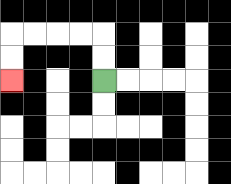{'start': '[4, 3]', 'end': '[0, 3]', 'path_directions': 'U,U,L,L,L,L,D,D', 'path_coordinates': '[[4, 3], [4, 2], [4, 1], [3, 1], [2, 1], [1, 1], [0, 1], [0, 2], [0, 3]]'}